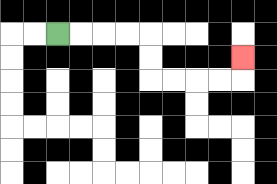{'start': '[2, 1]', 'end': '[10, 2]', 'path_directions': 'R,R,R,R,D,D,R,R,R,R,U', 'path_coordinates': '[[2, 1], [3, 1], [4, 1], [5, 1], [6, 1], [6, 2], [6, 3], [7, 3], [8, 3], [9, 3], [10, 3], [10, 2]]'}